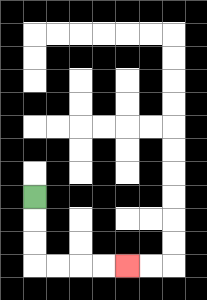{'start': '[1, 8]', 'end': '[5, 11]', 'path_directions': 'D,D,D,R,R,R,R', 'path_coordinates': '[[1, 8], [1, 9], [1, 10], [1, 11], [2, 11], [3, 11], [4, 11], [5, 11]]'}